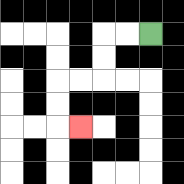{'start': '[6, 1]', 'end': '[3, 5]', 'path_directions': 'L,L,D,D,L,L,D,D,R', 'path_coordinates': '[[6, 1], [5, 1], [4, 1], [4, 2], [4, 3], [3, 3], [2, 3], [2, 4], [2, 5], [3, 5]]'}